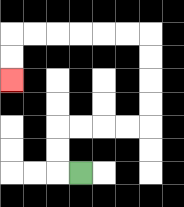{'start': '[3, 7]', 'end': '[0, 3]', 'path_directions': 'L,U,U,R,R,R,R,U,U,U,U,L,L,L,L,L,L,D,D', 'path_coordinates': '[[3, 7], [2, 7], [2, 6], [2, 5], [3, 5], [4, 5], [5, 5], [6, 5], [6, 4], [6, 3], [6, 2], [6, 1], [5, 1], [4, 1], [3, 1], [2, 1], [1, 1], [0, 1], [0, 2], [0, 3]]'}